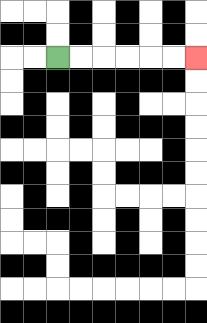{'start': '[2, 2]', 'end': '[8, 2]', 'path_directions': 'R,R,R,R,R,R', 'path_coordinates': '[[2, 2], [3, 2], [4, 2], [5, 2], [6, 2], [7, 2], [8, 2]]'}